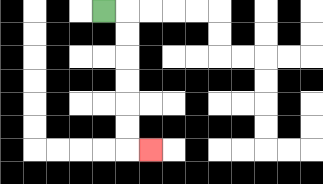{'start': '[4, 0]', 'end': '[6, 6]', 'path_directions': 'R,D,D,D,D,D,D,R', 'path_coordinates': '[[4, 0], [5, 0], [5, 1], [5, 2], [5, 3], [5, 4], [5, 5], [5, 6], [6, 6]]'}